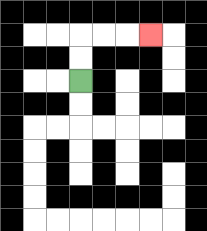{'start': '[3, 3]', 'end': '[6, 1]', 'path_directions': 'U,U,R,R,R', 'path_coordinates': '[[3, 3], [3, 2], [3, 1], [4, 1], [5, 1], [6, 1]]'}